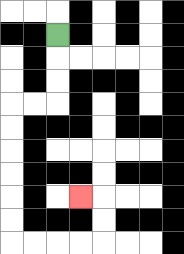{'start': '[2, 1]', 'end': '[3, 8]', 'path_directions': 'D,D,D,L,L,D,D,D,D,D,D,R,R,R,R,U,U,L', 'path_coordinates': '[[2, 1], [2, 2], [2, 3], [2, 4], [1, 4], [0, 4], [0, 5], [0, 6], [0, 7], [0, 8], [0, 9], [0, 10], [1, 10], [2, 10], [3, 10], [4, 10], [4, 9], [4, 8], [3, 8]]'}